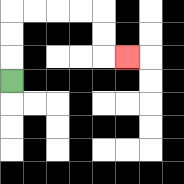{'start': '[0, 3]', 'end': '[5, 2]', 'path_directions': 'U,U,U,R,R,R,R,D,D,R', 'path_coordinates': '[[0, 3], [0, 2], [0, 1], [0, 0], [1, 0], [2, 0], [3, 0], [4, 0], [4, 1], [4, 2], [5, 2]]'}